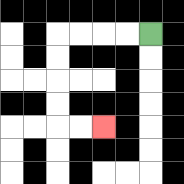{'start': '[6, 1]', 'end': '[4, 5]', 'path_directions': 'L,L,L,L,D,D,D,D,R,R', 'path_coordinates': '[[6, 1], [5, 1], [4, 1], [3, 1], [2, 1], [2, 2], [2, 3], [2, 4], [2, 5], [3, 5], [4, 5]]'}